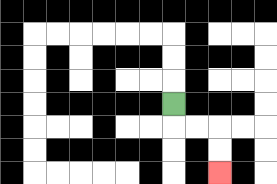{'start': '[7, 4]', 'end': '[9, 7]', 'path_directions': 'D,R,R,D,D', 'path_coordinates': '[[7, 4], [7, 5], [8, 5], [9, 5], [9, 6], [9, 7]]'}